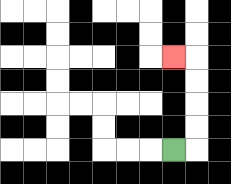{'start': '[7, 6]', 'end': '[7, 2]', 'path_directions': 'R,U,U,U,U,L', 'path_coordinates': '[[7, 6], [8, 6], [8, 5], [8, 4], [8, 3], [8, 2], [7, 2]]'}